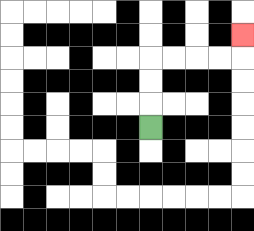{'start': '[6, 5]', 'end': '[10, 1]', 'path_directions': 'U,U,U,R,R,R,R,U', 'path_coordinates': '[[6, 5], [6, 4], [6, 3], [6, 2], [7, 2], [8, 2], [9, 2], [10, 2], [10, 1]]'}